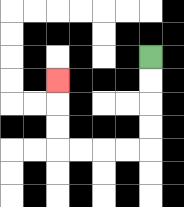{'start': '[6, 2]', 'end': '[2, 3]', 'path_directions': 'D,D,D,D,L,L,L,L,U,U,U', 'path_coordinates': '[[6, 2], [6, 3], [6, 4], [6, 5], [6, 6], [5, 6], [4, 6], [3, 6], [2, 6], [2, 5], [2, 4], [2, 3]]'}